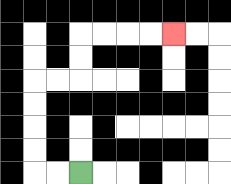{'start': '[3, 7]', 'end': '[7, 1]', 'path_directions': 'L,L,U,U,U,U,R,R,U,U,R,R,R,R', 'path_coordinates': '[[3, 7], [2, 7], [1, 7], [1, 6], [1, 5], [1, 4], [1, 3], [2, 3], [3, 3], [3, 2], [3, 1], [4, 1], [5, 1], [6, 1], [7, 1]]'}